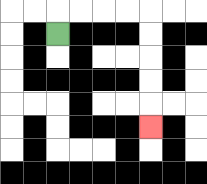{'start': '[2, 1]', 'end': '[6, 5]', 'path_directions': 'U,R,R,R,R,D,D,D,D,D', 'path_coordinates': '[[2, 1], [2, 0], [3, 0], [4, 0], [5, 0], [6, 0], [6, 1], [6, 2], [6, 3], [6, 4], [6, 5]]'}